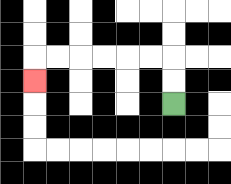{'start': '[7, 4]', 'end': '[1, 3]', 'path_directions': 'U,U,L,L,L,L,L,L,D', 'path_coordinates': '[[7, 4], [7, 3], [7, 2], [6, 2], [5, 2], [4, 2], [3, 2], [2, 2], [1, 2], [1, 3]]'}